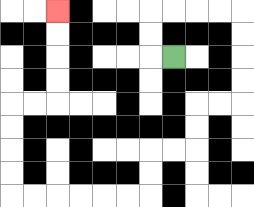{'start': '[7, 2]', 'end': '[2, 0]', 'path_directions': 'L,U,U,R,R,R,R,D,D,D,D,L,L,D,D,L,L,D,D,L,L,L,L,L,L,U,U,U,U,R,R,U,U,U,U', 'path_coordinates': '[[7, 2], [6, 2], [6, 1], [6, 0], [7, 0], [8, 0], [9, 0], [10, 0], [10, 1], [10, 2], [10, 3], [10, 4], [9, 4], [8, 4], [8, 5], [8, 6], [7, 6], [6, 6], [6, 7], [6, 8], [5, 8], [4, 8], [3, 8], [2, 8], [1, 8], [0, 8], [0, 7], [0, 6], [0, 5], [0, 4], [1, 4], [2, 4], [2, 3], [2, 2], [2, 1], [2, 0]]'}